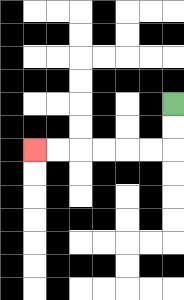{'start': '[7, 4]', 'end': '[1, 6]', 'path_directions': 'D,D,L,L,L,L,L,L', 'path_coordinates': '[[7, 4], [7, 5], [7, 6], [6, 6], [5, 6], [4, 6], [3, 6], [2, 6], [1, 6]]'}